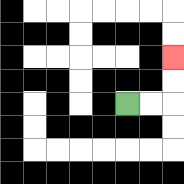{'start': '[5, 4]', 'end': '[7, 2]', 'path_directions': 'R,R,U,U', 'path_coordinates': '[[5, 4], [6, 4], [7, 4], [7, 3], [7, 2]]'}